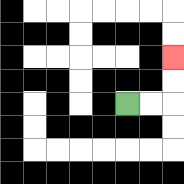{'start': '[5, 4]', 'end': '[7, 2]', 'path_directions': 'R,R,U,U', 'path_coordinates': '[[5, 4], [6, 4], [7, 4], [7, 3], [7, 2]]'}